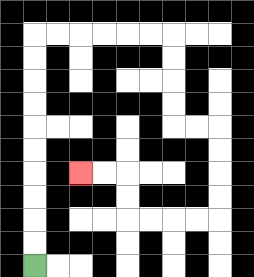{'start': '[1, 11]', 'end': '[3, 7]', 'path_directions': 'U,U,U,U,U,U,U,U,U,U,R,R,R,R,R,R,D,D,D,D,R,R,D,D,D,D,L,L,L,L,U,U,L,L', 'path_coordinates': '[[1, 11], [1, 10], [1, 9], [1, 8], [1, 7], [1, 6], [1, 5], [1, 4], [1, 3], [1, 2], [1, 1], [2, 1], [3, 1], [4, 1], [5, 1], [6, 1], [7, 1], [7, 2], [7, 3], [7, 4], [7, 5], [8, 5], [9, 5], [9, 6], [9, 7], [9, 8], [9, 9], [8, 9], [7, 9], [6, 9], [5, 9], [5, 8], [5, 7], [4, 7], [3, 7]]'}